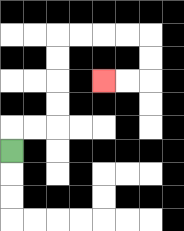{'start': '[0, 6]', 'end': '[4, 3]', 'path_directions': 'U,R,R,U,U,U,U,R,R,R,R,D,D,L,L', 'path_coordinates': '[[0, 6], [0, 5], [1, 5], [2, 5], [2, 4], [2, 3], [2, 2], [2, 1], [3, 1], [4, 1], [5, 1], [6, 1], [6, 2], [6, 3], [5, 3], [4, 3]]'}